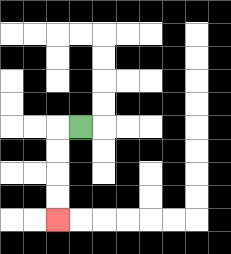{'start': '[3, 5]', 'end': '[2, 9]', 'path_directions': 'L,D,D,D,D', 'path_coordinates': '[[3, 5], [2, 5], [2, 6], [2, 7], [2, 8], [2, 9]]'}